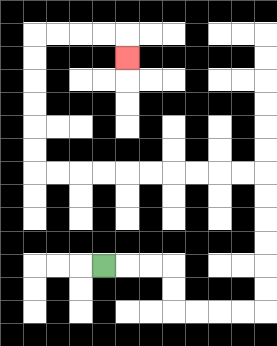{'start': '[4, 11]', 'end': '[5, 2]', 'path_directions': 'R,R,R,D,D,R,R,R,R,U,U,U,U,U,U,L,L,L,L,L,L,L,L,L,L,U,U,U,U,U,U,R,R,R,R,D', 'path_coordinates': '[[4, 11], [5, 11], [6, 11], [7, 11], [7, 12], [7, 13], [8, 13], [9, 13], [10, 13], [11, 13], [11, 12], [11, 11], [11, 10], [11, 9], [11, 8], [11, 7], [10, 7], [9, 7], [8, 7], [7, 7], [6, 7], [5, 7], [4, 7], [3, 7], [2, 7], [1, 7], [1, 6], [1, 5], [1, 4], [1, 3], [1, 2], [1, 1], [2, 1], [3, 1], [4, 1], [5, 1], [5, 2]]'}